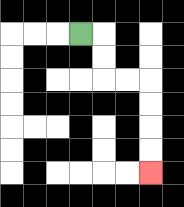{'start': '[3, 1]', 'end': '[6, 7]', 'path_directions': 'R,D,D,R,R,D,D,D,D', 'path_coordinates': '[[3, 1], [4, 1], [4, 2], [4, 3], [5, 3], [6, 3], [6, 4], [6, 5], [6, 6], [6, 7]]'}